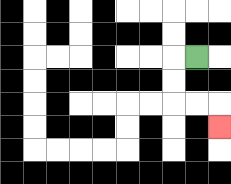{'start': '[8, 2]', 'end': '[9, 5]', 'path_directions': 'L,D,D,R,R,D', 'path_coordinates': '[[8, 2], [7, 2], [7, 3], [7, 4], [8, 4], [9, 4], [9, 5]]'}